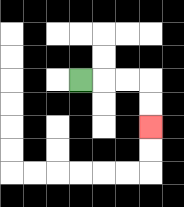{'start': '[3, 3]', 'end': '[6, 5]', 'path_directions': 'R,R,R,D,D', 'path_coordinates': '[[3, 3], [4, 3], [5, 3], [6, 3], [6, 4], [6, 5]]'}